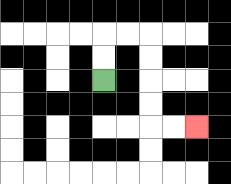{'start': '[4, 3]', 'end': '[8, 5]', 'path_directions': 'U,U,R,R,D,D,D,D,R,R', 'path_coordinates': '[[4, 3], [4, 2], [4, 1], [5, 1], [6, 1], [6, 2], [6, 3], [6, 4], [6, 5], [7, 5], [8, 5]]'}